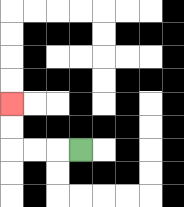{'start': '[3, 6]', 'end': '[0, 4]', 'path_directions': 'L,L,L,U,U', 'path_coordinates': '[[3, 6], [2, 6], [1, 6], [0, 6], [0, 5], [0, 4]]'}